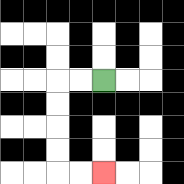{'start': '[4, 3]', 'end': '[4, 7]', 'path_directions': 'L,L,D,D,D,D,R,R', 'path_coordinates': '[[4, 3], [3, 3], [2, 3], [2, 4], [2, 5], [2, 6], [2, 7], [3, 7], [4, 7]]'}